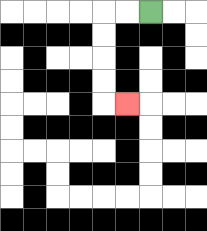{'start': '[6, 0]', 'end': '[5, 4]', 'path_directions': 'L,L,D,D,D,D,R', 'path_coordinates': '[[6, 0], [5, 0], [4, 0], [4, 1], [4, 2], [4, 3], [4, 4], [5, 4]]'}